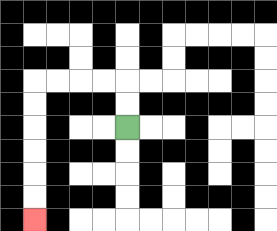{'start': '[5, 5]', 'end': '[1, 9]', 'path_directions': 'U,U,L,L,L,L,D,D,D,D,D,D', 'path_coordinates': '[[5, 5], [5, 4], [5, 3], [4, 3], [3, 3], [2, 3], [1, 3], [1, 4], [1, 5], [1, 6], [1, 7], [1, 8], [1, 9]]'}